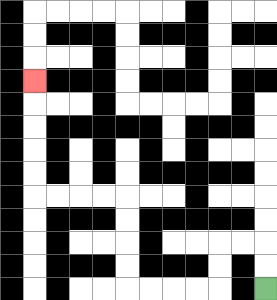{'start': '[11, 12]', 'end': '[1, 3]', 'path_directions': 'U,U,L,L,D,D,L,L,L,L,U,U,U,U,L,L,L,L,U,U,U,U,U', 'path_coordinates': '[[11, 12], [11, 11], [11, 10], [10, 10], [9, 10], [9, 11], [9, 12], [8, 12], [7, 12], [6, 12], [5, 12], [5, 11], [5, 10], [5, 9], [5, 8], [4, 8], [3, 8], [2, 8], [1, 8], [1, 7], [1, 6], [1, 5], [1, 4], [1, 3]]'}